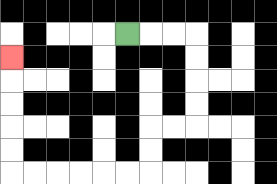{'start': '[5, 1]', 'end': '[0, 2]', 'path_directions': 'R,R,R,D,D,D,D,L,L,D,D,L,L,L,L,L,L,U,U,U,U,U', 'path_coordinates': '[[5, 1], [6, 1], [7, 1], [8, 1], [8, 2], [8, 3], [8, 4], [8, 5], [7, 5], [6, 5], [6, 6], [6, 7], [5, 7], [4, 7], [3, 7], [2, 7], [1, 7], [0, 7], [0, 6], [0, 5], [0, 4], [0, 3], [0, 2]]'}